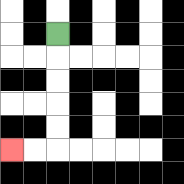{'start': '[2, 1]', 'end': '[0, 6]', 'path_directions': 'D,D,D,D,D,L,L', 'path_coordinates': '[[2, 1], [2, 2], [2, 3], [2, 4], [2, 5], [2, 6], [1, 6], [0, 6]]'}